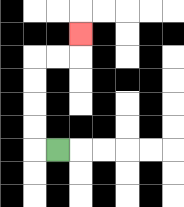{'start': '[2, 6]', 'end': '[3, 1]', 'path_directions': 'L,U,U,U,U,R,R,U', 'path_coordinates': '[[2, 6], [1, 6], [1, 5], [1, 4], [1, 3], [1, 2], [2, 2], [3, 2], [3, 1]]'}